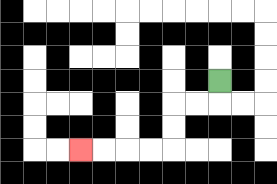{'start': '[9, 3]', 'end': '[3, 6]', 'path_directions': 'D,L,L,D,D,L,L,L,L', 'path_coordinates': '[[9, 3], [9, 4], [8, 4], [7, 4], [7, 5], [7, 6], [6, 6], [5, 6], [4, 6], [3, 6]]'}